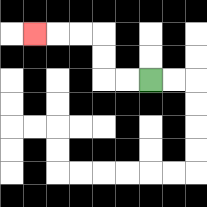{'start': '[6, 3]', 'end': '[1, 1]', 'path_directions': 'L,L,U,U,L,L,L', 'path_coordinates': '[[6, 3], [5, 3], [4, 3], [4, 2], [4, 1], [3, 1], [2, 1], [1, 1]]'}